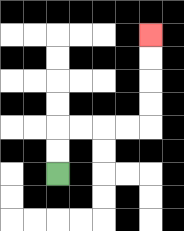{'start': '[2, 7]', 'end': '[6, 1]', 'path_directions': 'U,U,R,R,R,R,U,U,U,U', 'path_coordinates': '[[2, 7], [2, 6], [2, 5], [3, 5], [4, 5], [5, 5], [6, 5], [6, 4], [6, 3], [6, 2], [6, 1]]'}